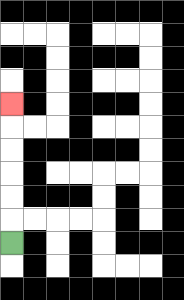{'start': '[0, 10]', 'end': '[0, 4]', 'path_directions': 'U,U,U,U,U,U', 'path_coordinates': '[[0, 10], [0, 9], [0, 8], [0, 7], [0, 6], [0, 5], [0, 4]]'}